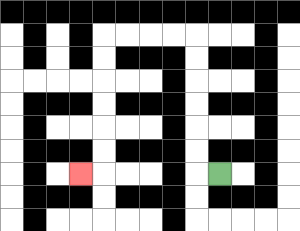{'start': '[9, 7]', 'end': '[3, 7]', 'path_directions': 'L,U,U,U,U,U,U,L,L,L,L,D,D,D,D,D,D,L', 'path_coordinates': '[[9, 7], [8, 7], [8, 6], [8, 5], [8, 4], [8, 3], [8, 2], [8, 1], [7, 1], [6, 1], [5, 1], [4, 1], [4, 2], [4, 3], [4, 4], [4, 5], [4, 6], [4, 7], [3, 7]]'}